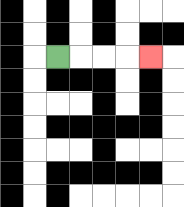{'start': '[2, 2]', 'end': '[6, 2]', 'path_directions': 'R,R,R,R', 'path_coordinates': '[[2, 2], [3, 2], [4, 2], [5, 2], [6, 2]]'}